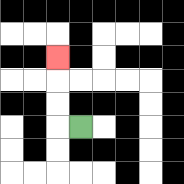{'start': '[3, 5]', 'end': '[2, 2]', 'path_directions': 'L,U,U,U', 'path_coordinates': '[[3, 5], [2, 5], [2, 4], [2, 3], [2, 2]]'}